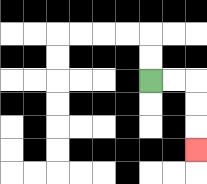{'start': '[6, 3]', 'end': '[8, 6]', 'path_directions': 'R,R,D,D,D', 'path_coordinates': '[[6, 3], [7, 3], [8, 3], [8, 4], [8, 5], [8, 6]]'}